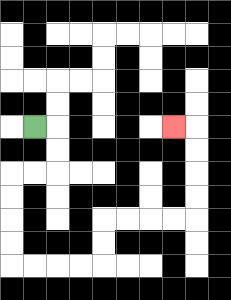{'start': '[1, 5]', 'end': '[7, 5]', 'path_directions': 'R,D,D,L,L,D,D,D,D,R,R,R,R,U,U,R,R,R,R,U,U,U,U,L', 'path_coordinates': '[[1, 5], [2, 5], [2, 6], [2, 7], [1, 7], [0, 7], [0, 8], [0, 9], [0, 10], [0, 11], [1, 11], [2, 11], [3, 11], [4, 11], [4, 10], [4, 9], [5, 9], [6, 9], [7, 9], [8, 9], [8, 8], [8, 7], [8, 6], [8, 5], [7, 5]]'}